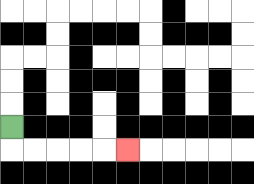{'start': '[0, 5]', 'end': '[5, 6]', 'path_directions': 'D,R,R,R,R,R', 'path_coordinates': '[[0, 5], [0, 6], [1, 6], [2, 6], [3, 6], [4, 6], [5, 6]]'}